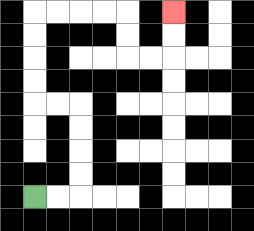{'start': '[1, 8]', 'end': '[7, 0]', 'path_directions': 'R,R,U,U,U,U,L,L,U,U,U,U,R,R,R,R,D,D,R,R,U,U', 'path_coordinates': '[[1, 8], [2, 8], [3, 8], [3, 7], [3, 6], [3, 5], [3, 4], [2, 4], [1, 4], [1, 3], [1, 2], [1, 1], [1, 0], [2, 0], [3, 0], [4, 0], [5, 0], [5, 1], [5, 2], [6, 2], [7, 2], [7, 1], [7, 0]]'}